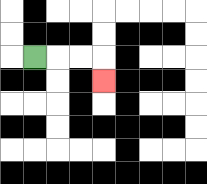{'start': '[1, 2]', 'end': '[4, 3]', 'path_directions': 'R,R,R,D', 'path_coordinates': '[[1, 2], [2, 2], [3, 2], [4, 2], [4, 3]]'}